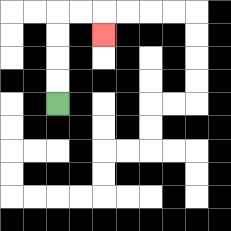{'start': '[2, 4]', 'end': '[4, 1]', 'path_directions': 'U,U,U,U,R,R,D', 'path_coordinates': '[[2, 4], [2, 3], [2, 2], [2, 1], [2, 0], [3, 0], [4, 0], [4, 1]]'}